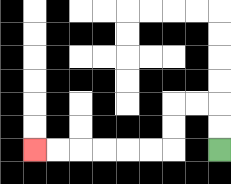{'start': '[9, 6]', 'end': '[1, 6]', 'path_directions': 'U,U,L,L,D,D,L,L,L,L,L,L', 'path_coordinates': '[[9, 6], [9, 5], [9, 4], [8, 4], [7, 4], [7, 5], [7, 6], [6, 6], [5, 6], [4, 6], [3, 6], [2, 6], [1, 6]]'}